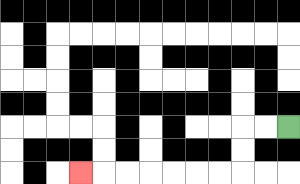{'start': '[12, 5]', 'end': '[3, 7]', 'path_directions': 'L,L,D,D,L,L,L,L,L,L,L', 'path_coordinates': '[[12, 5], [11, 5], [10, 5], [10, 6], [10, 7], [9, 7], [8, 7], [7, 7], [6, 7], [5, 7], [4, 7], [3, 7]]'}